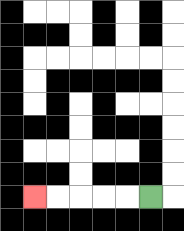{'start': '[6, 8]', 'end': '[1, 8]', 'path_directions': 'L,L,L,L,L', 'path_coordinates': '[[6, 8], [5, 8], [4, 8], [3, 8], [2, 8], [1, 8]]'}